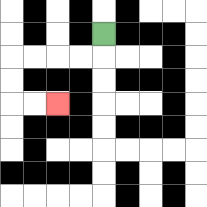{'start': '[4, 1]', 'end': '[2, 4]', 'path_directions': 'D,L,L,L,L,D,D,R,R', 'path_coordinates': '[[4, 1], [4, 2], [3, 2], [2, 2], [1, 2], [0, 2], [0, 3], [0, 4], [1, 4], [2, 4]]'}